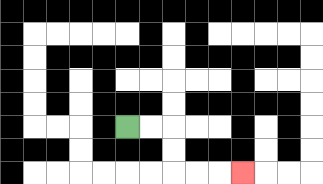{'start': '[5, 5]', 'end': '[10, 7]', 'path_directions': 'R,R,D,D,R,R,R', 'path_coordinates': '[[5, 5], [6, 5], [7, 5], [7, 6], [7, 7], [8, 7], [9, 7], [10, 7]]'}